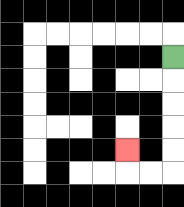{'start': '[7, 2]', 'end': '[5, 6]', 'path_directions': 'D,D,D,D,D,L,L,U', 'path_coordinates': '[[7, 2], [7, 3], [7, 4], [7, 5], [7, 6], [7, 7], [6, 7], [5, 7], [5, 6]]'}